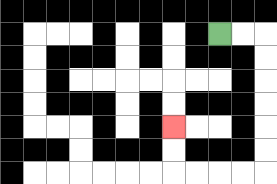{'start': '[9, 1]', 'end': '[7, 5]', 'path_directions': 'R,R,D,D,D,D,D,D,L,L,L,L,U,U', 'path_coordinates': '[[9, 1], [10, 1], [11, 1], [11, 2], [11, 3], [11, 4], [11, 5], [11, 6], [11, 7], [10, 7], [9, 7], [8, 7], [7, 7], [7, 6], [7, 5]]'}